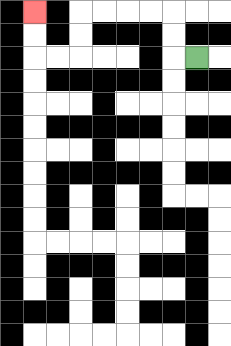{'start': '[8, 2]', 'end': '[1, 0]', 'path_directions': 'L,U,U,L,L,L,L,D,D,L,L,U,U', 'path_coordinates': '[[8, 2], [7, 2], [7, 1], [7, 0], [6, 0], [5, 0], [4, 0], [3, 0], [3, 1], [3, 2], [2, 2], [1, 2], [1, 1], [1, 0]]'}